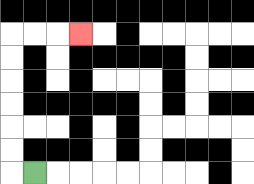{'start': '[1, 7]', 'end': '[3, 1]', 'path_directions': 'L,U,U,U,U,U,U,R,R,R', 'path_coordinates': '[[1, 7], [0, 7], [0, 6], [0, 5], [0, 4], [0, 3], [0, 2], [0, 1], [1, 1], [2, 1], [3, 1]]'}